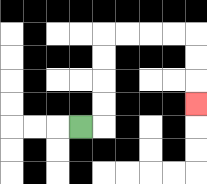{'start': '[3, 5]', 'end': '[8, 4]', 'path_directions': 'R,U,U,U,U,R,R,R,R,D,D,D', 'path_coordinates': '[[3, 5], [4, 5], [4, 4], [4, 3], [4, 2], [4, 1], [5, 1], [6, 1], [7, 1], [8, 1], [8, 2], [8, 3], [8, 4]]'}